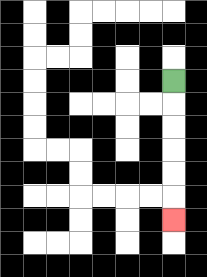{'start': '[7, 3]', 'end': '[7, 9]', 'path_directions': 'D,D,D,D,D,D', 'path_coordinates': '[[7, 3], [7, 4], [7, 5], [7, 6], [7, 7], [7, 8], [7, 9]]'}